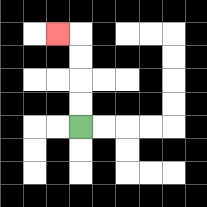{'start': '[3, 5]', 'end': '[2, 1]', 'path_directions': 'U,U,U,U,L', 'path_coordinates': '[[3, 5], [3, 4], [3, 3], [3, 2], [3, 1], [2, 1]]'}